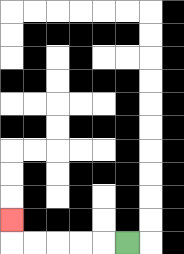{'start': '[5, 10]', 'end': '[0, 9]', 'path_directions': 'L,L,L,L,L,U', 'path_coordinates': '[[5, 10], [4, 10], [3, 10], [2, 10], [1, 10], [0, 10], [0, 9]]'}